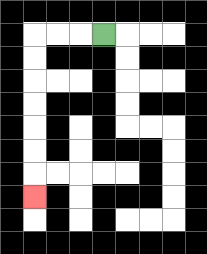{'start': '[4, 1]', 'end': '[1, 8]', 'path_directions': 'L,L,L,D,D,D,D,D,D,D', 'path_coordinates': '[[4, 1], [3, 1], [2, 1], [1, 1], [1, 2], [1, 3], [1, 4], [1, 5], [1, 6], [1, 7], [1, 8]]'}